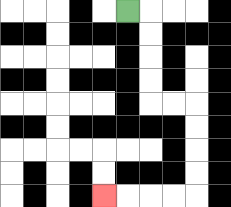{'start': '[5, 0]', 'end': '[4, 8]', 'path_directions': 'R,D,D,D,D,R,R,D,D,D,D,L,L,L,L', 'path_coordinates': '[[5, 0], [6, 0], [6, 1], [6, 2], [6, 3], [6, 4], [7, 4], [8, 4], [8, 5], [8, 6], [8, 7], [8, 8], [7, 8], [6, 8], [5, 8], [4, 8]]'}